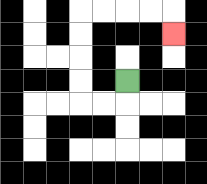{'start': '[5, 3]', 'end': '[7, 1]', 'path_directions': 'D,L,L,U,U,U,U,R,R,R,R,D', 'path_coordinates': '[[5, 3], [5, 4], [4, 4], [3, 4], [3, 3], [3, 2], [3, 1], [3, 0], [4, 0], [5, 0], [6, 0], [7, 0], [7, 1]]'}